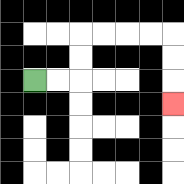{'start': '[1, 3]', 'end': '[7, 4]', 'path_directions': 'R,R,U,U,R,R,R,R,D,D,D', 'path_coordinates': '[[1, 3], [2, 3], [3, 3], [3, 2], [3, 1], [4, 1], [5, 1], [6, 1], [7, 1], [7, 2], [7, 3], [7, 4]]'}